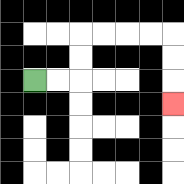{'start': '[1, 3]', 'end': '[7, 4]', 'path_directions': 'R,R,U,U,R,R,R,R,D,D,D', 'path_coordinates': '[[1, 3], [2, 3], [3, 3], [3, 2], [3, 1], [4, 1], [5, 1], [6, 1], [7, 1], [7, 2], [7, 3], [7, 4]]'}